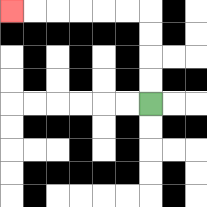{'start': '[6, 4]', 'end': '[0, 0]', 'path_directions': 'U,U,U,U,L,L,L,L,L,L', 'path_coordinates': '[[6, 4], [6, 3], [6, 2], [6, 1], [6, 0], [5, 0], [4, 0], [3, 0], [2, 0], [1, 0], [0, 0]]'}